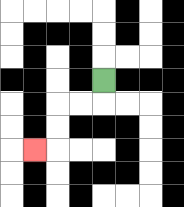{'start': '[4, 3]', 'end': '[1, 6]', 'path_directions': 'D,L,L,D,D,L', 'path_coordinates': '[[4, 3], [4, 4], [3, 4], [2, 4], [2, 5], [2, 6], [1, 6]]'}